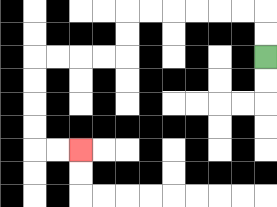{'start': '[11, 2]', 'end': '[3, 6]', 'path_directions': 'U,U,L,L,L,L,L,L,D,D,L,L,L,L,D,D,D,D,R,R', 'path_coordinates': '[[11, 2], [11, 1], [11, 0], [10, 0], [9, 0], [8, 0], [7, 0], [6, 0], [5, 0], [5, 1], [5, 2], [4, 2], [3, 2], [2, 2], [1, 2], [1, 3], [1, 4], [1, 5], [1, 6], [2, 6], [3, 6]]'}